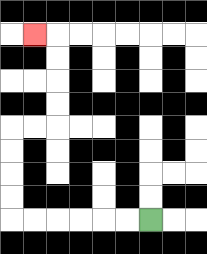{'start': '[6, 9]', 'end': '[1, 1]', 'path_directions': 'L,L,L,L,L,L,U,U,U,U,R,R,U,U,U,U,L', 'path_coordinates': '[[6, 9], [5, 9], [4, 9], [3, 9], [2, 9], [1, 9], [0, 9], [0, 8], [0, 7], [0, 6], [0, 5], [1, 5], [2, 5], [2, 4], [2, 3], [2, 2], [2, 1], [1, 1]]'}